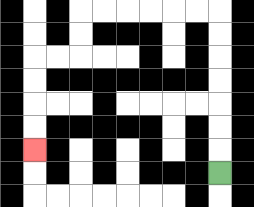{'start': '[9, 7]', 'end': '[1, 6]', 'path_directions': 'U,U,U,U,U,U,U,L,L,L,L,L,L,D,D,L,L,D,D,D,D', 'path_coordinates': '[[9, 7], [9, 6], [9, 5], [9, 4], [9, 3], [9, 2], [9, 1], [9, 0], [8, 0], [7, 0], [6, 0], [5, 0], [4, 0], [3, 0], [3, 1], [3, 2], [2, 2], [1, 2], [1, 3], [1, 4], [1, 5], [1, 6]]'}